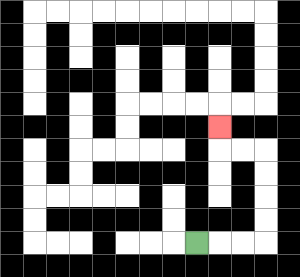{'start': '[8, 10]', 'end': '[9, 5]', 'path_directions': 'R,R,R,U,U,U,U,L,L,U', 'path_coordinates': '[[8, 10], [9, 10], [10, 10], [11, 10], [11, 9], [11, 8], [11, 7], [11, 6], [10, 6], [9, 6], [9, 5]]'}